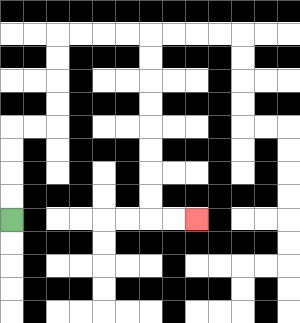{'start': '[0, 9]', 'end': '[8, 9]', 'path_directions': 'U,U,U,U,R,R,U,U,U,U,R,R,R,R,D,D,D,D,D,D,D,D,R,R', 'path_coordinates': '[[0, 9], [0, 8], [0, 7], [0, 6], [0, 5], [1, 5], [2, 5], [2, 4], [2, 3], [2, 2], [2, 1], [3, 1], [4, 1], [5, 1], [6, 1], [6, 2], [6, 3], [6, 4], [6, 5], [6, 6], [6, 7], [6, 8], [6, 9], [7, 9], [8, 9]]'}